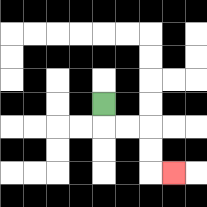{'start': '[4, 4]', 'end': '[7, 7]', 'path_directions': 'D,R,R,D,D,R', 'path_coordinates': '[[4, 4], [4, 5], [5, 5], [6, 5], [6, 6], [6, 7], [7, 7]]'}